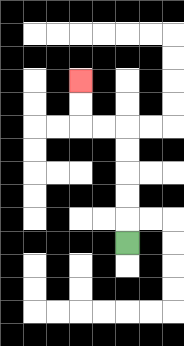{'start': '[5, 10]', 'end': '[3, 3]', 'path_directions': 'U,U,U,U,U,L,L,U,U', 'path_coordinates': '[[5, 10], [5, 9], [5, 8], [5, 7], [5, 6], [5, 5], [4, 5], [3, 5], [3, 4], [3, 3]]'}